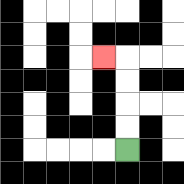{'start': '[5, 6]', 'end': '[4, 2]', 'path_directions': 'U,U,U,U,L', 'path_coordinates': '[[5, 6], [5, 5], [5, 4], [5, 3], [5, 2], [4, 2]]'}